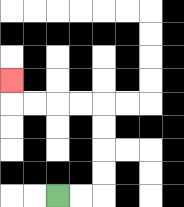{'start': '[2, 8]', 'end': '[0, 3]', 'path_directions': 'R,R,U,U,U,U,L,L,L,L,U', 'path_coordinates': '[[2, 8], [3, 8], [4, 8], [4, 7], [4, 6], [4, 5], [4, 4], [3, 4], [2, 4], [1, 4], [0, 4], [0, 3]]'}